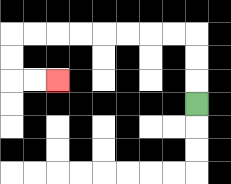{'start': '[8, 4]', 'end': '[2, 3]', 'path_directions': 'U,U,U,L,L,L,L,L,L,L,L,D,D,R,R', 'path_coordinates': '[[8, 4], [8, 3], [8, 2], [8, 1], [7, 1], [6, 1], [5, 1], [4, 1], [3, 1], [2, 1], [1, 1], [0, 1], [0, 2], [0, 3], [1, 3], [2, 3]]'}